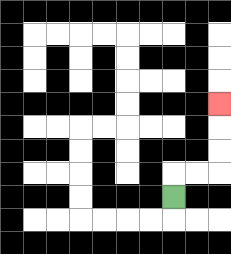{'start': '[7, 8]', 'end': '[9, 4]', 'path_directions': 'U,R,R,U,U,U', 'path_coordinates': '[[7, 8], [7, 7], [8, 7], [9, 7], [9, 6], [9, 5], [9, 4]]'}